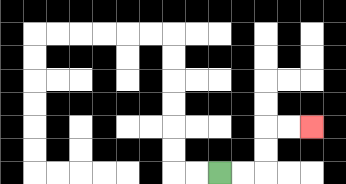{'start': '[9, 7]', 'end': '[13, 5]', 'path_directions': 'R,R,U,U,R,R', 'path_coordinates': '[[9, 7], [10, 7], [11, 7], [11, 6], [11, 5], [12, 5], [13, 5]]'}